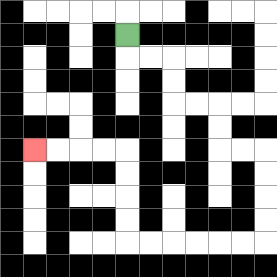{'start': '[5, 1]', 'end': '[1, 6]', 'path_directions': 'D,R,R,D,D,R,R,D,D,R,R,D,D,D,D,L,L,L,L,L,L,U,U,U,U,L,L,L,L', 'path_coordinates': '[[5, 1], [5, 2], [6, 2], [7, 2], [7, 3], [7, 4], [8, 4], [9, 4], [9, 5], [9, 6], [10, 6], [11, 6], [11, 7], [11, 8], [11, 9], [11, 10], [10, 10], [9, 10], [8, 10], [7, 10], [6, 10], [5, 10], [5, 9], [5, 8], [5, 7], [5, 6], [4, 6], [3, 6], [2, 6], [1, 6]]'}